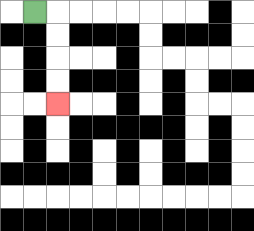{'start': '[1, 0]', 'end': '[2, 4]', 'path_directions': 'R,D,D,D,D', 'path_coordinates': '[[1, 0], [2, 0], [2, 1], [2, 2], [2, 3], [2, 4]]'}